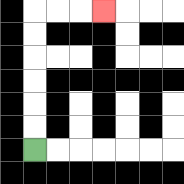{'start': '[1, 6]', 'end': '[4, 0]', 'path_directions': 'U,U,U,U,U,U,R,R,R', 'path_coordinates': '[[1, 6], [1, 5], [1, 4], [1, 3], [1, 2], [1, 1], [1, 0], [2, 0], [3, 0], [4, 0]]'}